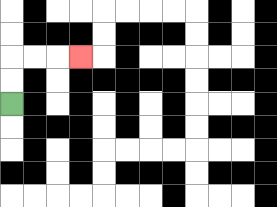{'start': '[0, 4]', 'end': '[3, 2]', 'path_directions': 'U,U,R,R,R', 'path_coordinates': '[[0, 4], [0, 3], [0, 2], [1, 2], [2, 2], [3, 2]]'}